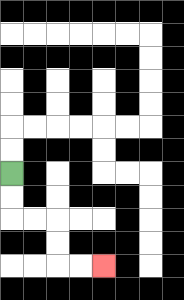{'start': '[0, 7]', 'end': '[4, 11]', 'path_directions': 'D,D,R,R,D,D,R,R', 'path_coordinates': '[[0, 7], [0, 8], [0, 9], [1, 9], [2, 9], [2, 10], [2, 11], [3, 11], [4, 11]]'}